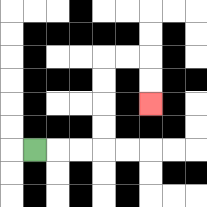{'start': '[1, 6]', 'end': '[6, 4]', 'path_directions': 'R,R,R,U,U,U,U,R,R,D,D', 'path_coordinates': '[[1, 6], [2, 6], [3, 6], [4, 6], [4, 5], [4, 4], [4, 3], [4, 2], [5, 2], [6, 2], [6, 3], [6, 4]]'}